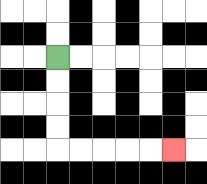{'start': '[2, 2]', 'end': '[7, 6]', 'path_directions': 'D,D,D,D,R,R,R,R,R', 'path_coordinates': '[[2, 2], [2, 3], [2, 4], [2, 5], [2, 6], [3, 6], [4, 6], [5, 6], [6, 6], [7, 6]]'}